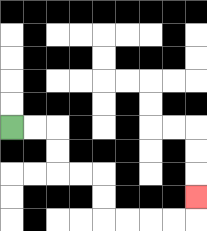{'start': '[0, 5]', 'end': '[8, 8]', 'path_directions': 'R,R,D,D,R,R,D,D,R,R,R,R,U', 'path_coordinates': '[[0, 5], [1, 5], [2, 5], [2, 6], [2, 7], [3, 7], [4, 7], [4, 8], [4, 9], [5, 9], [6, 9], [7, 9], [8, 9], [8, 8]]'}